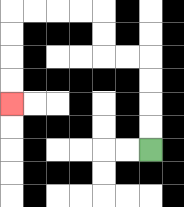{'start': '[6, 6]', 'end': '[0, 4]', 'path_directions': 'U,U,U,U,L,L,U,U,L,L,L,L,D,D,D,D', 'path_coordinates': '[[6, 6], [6, 5], [6, 4], [6, 3], [6, 2], [5, 2], [4, 2], [4, 1], [4, 0], [3, 0], [2, 0], [1, 0], [0, 0], [0, 1], [0, 2], [0, 3], [0, 4]]'}